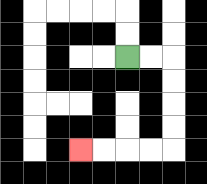{'start': '[5, 2]', 'end': '[3, 6]', 'path_directions': 'R,R,D,D,D,D,L,L,L,L', 'path_coordinates': '[[5, 2], [6, 2], [7, 2], [7, 3], [7, 4], [7, 5], [7, 6], [6, 6], [5, 6], [4, 6], [3, 6]]'}